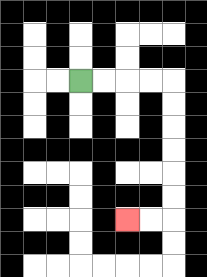{'start': '[3, 3]', 'end': '[5, 9]', 'path_directions': 'R,R,R,R,D,D,D,D,D,D,L,L', 'path_coordinates': '[[3, 3], [4, 3], [5, 3], [6, 3], [7, 3], [7, 4], [7, 5], [7, 6], [7, 7], [7, 8], [7, 9], [6, 9], [5, 9]]'}